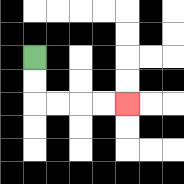{'start': '[1, 2]', 'end': '[5, 4]', 'path_directions': 'D,D,R,R,R,R', 'path_coordinates': '[[1, 2], [1, 3], [1, 4], [2, 4], [3, 4], [4, 4], [5, 4]]'}